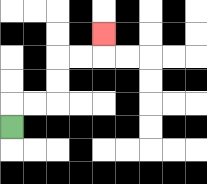{'start': '[0, 5]', 'end': '[4, 1]', 'path_directions': 'U,R,R,U,U,R,R,U', 'path_coordinates': '[[0, 5], [0, 4], [1, 4], [2, 4], [2, 3], [2, 2], [3, 2], [4, 2], [4, 1]]'}